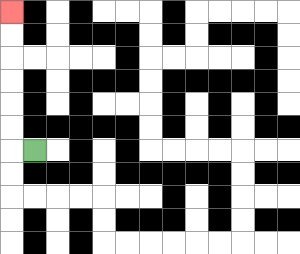{'start': '[1, 6]', 'end': '[0, 0]', 'path_directions': 'L,U,U,U,U,U,U', 'path_coordinates': '[[1, 6], [0, 6], [0, 5], [0, 4], [0, 3], [0, 2], [0, 1], [0, 0]]'}